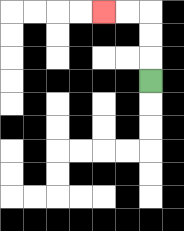{'start': '[6, 3]', 'end': '[4, 0]', 'path_directions': 'U,U,U,L,L', 'path_coordinates': '[[6, 3], [6, 2], [6, 1], [6, 0], [5, 0], [4, 0]]'}